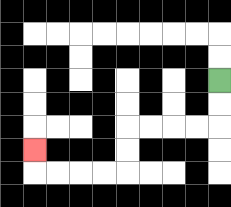{'start': '[9, 3]', 'end': '[1, 6]', 'path_directions': 'D,D,L,L,L,L,D,D,L,L,L,L,U', 'path_coordinates': '[[9, 3], [9, 4], [9, 5], [8, 5], [7, 5], [6, 5], [5, 5], [5, 6], [5, 7], [4, 7], [3, 7], [2, 7], [1, 7], [1, 6]]'}